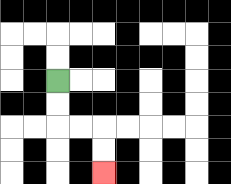{'start': '[2, 3]', 'end': '[4, 7]', 'path_directions': 'D,D,R,R,D,D', 'path_coordinates': '[[2, 3], [2, 4], [2, 5], [3, 5], [4, 5], [4, 6], [4, 7]]'}